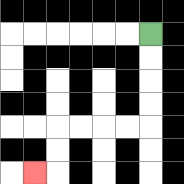{'start': '[6, 1]', 'end': '[1, 7]', 'path_directions': 'D,D,D,D,L,L,L,L,D,D,L', 'path_coordinates': '[[6, 1], [6, 2], [6, 3], [6, 4], [6, 5], [5, 5], [4, 5], [3, 5], [2, 5], [2, 6], [2, 7], [1, 7]]'}